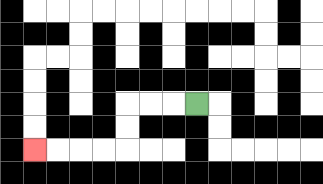{'start': '[8, 4]', 'end': '[1, 6]', 'path_directions': 'L,L,L,D,D,L,L,L,L', 'path_coordinates': '[[8, 4], [7, 4], [6, 4], [5, 4], [5, 5], [5, 6], [4, 6], [3, 6], [2, 6], [1, 6]]'}